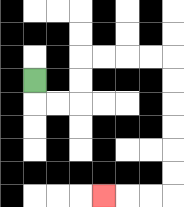{'start': '[1, 3]', 'end': '[4, 8]', 'path_directions': 'D,R,R,U,U,R,R,R,R,D,D,D,D,D,D,L,L,L', 'path_coordinates': '[[1, 3], [1, 4], [2, 4], [3, 4], [3, 3], [3, 2], [4, 2], [5, 2], [6, 2], [7, 2], [7, 3], [7, 4], [7, 5], [7, 6], [7, 7], [7, 8], [6, 8], [5, 8], [4, 8]]'}